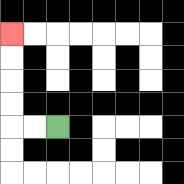{'start': '[2, 5]', 'end': '[0, 1]', 'path_directions': 'L,L,U,U,U,U', 'path_coordinates': '[[2, 5], [1, 5], [0, 5], [0, 4], [0, 3], [0, 2], [0, 1]]'}